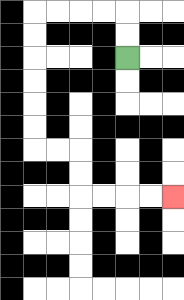{'start': '[5, 2]', 'end': '[7, 8]', 'path_directions': 'U,U,L,L,L,L,D,D,D,D,D,D,R,R,D,D,R,R,R,R', 'path_coordinates': '[[5, 2], [5, 1], [5, 0], [4, 0], [3, 0], [2, 0], [1, 0], [1, 1], [1, 2], [1, 3], [1, 4], [1, 5], [1, 6], [2, 6], [3, 6], [3, 7], [3, 8], [4, 8], [5, 8], [6, 8], [7, 8]]'}